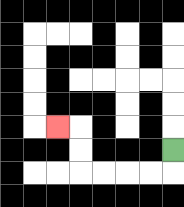{'start': '[7, 6]', 'end': '[2, 5]', 'path_directions': 'D,L,L,L,L,U,U,L', 'path_coordinates': '[[7, 6], [7, 7], [6, 7], [5, 7], [4, 7], [3, 7], [3, 6], [3, 5], [2, 5]]'}